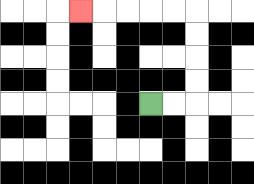{'start': '[6, 4]', 'end': '[3, 0]', 'path_directions': 'R,R,U,U,U,U,L,L,L,L,L', 'path_coordinates': '[[6, 4], [7, 4], [8, 4], [8, 3], [8, 2], [8, 1], [8, 0], [7, 0], [6, 0], [5, 0], [4, 0], [3, 0]]'}